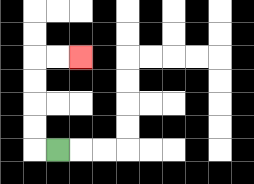{'start': '[2, 6]', 'end': '[3, 2]', 'path_directions': 'L,U,U,U,U,R,R', 'path_coordinates': '[[2, 6], [1, 6], [1, 5], [1, 4], [1, 3], [1, 2], [2, 2], [3, 2]]'}